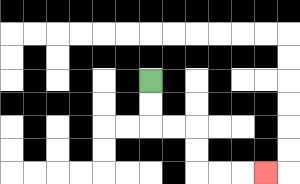{'start': '[6, 3]', 'end': '[11, 7]', 'path_directions': 'D,D,R,R,D,D,R,R,R', 'path_coordinates': '[[6, 3], [6, 4], [6, 5], [7, 5], [8, 5], [8, 6], [8, 7], [9, 7], [10, 7], [11, 7]]'}